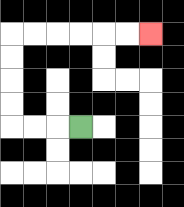{'start': '[3, 5]', 'end': '[6, 1]', 'path_directions': 'L,L,L,U,U,U,U,R,R,R,R,R,R', 'path_coordinates': '[[3, 5], [2, 5], [1, 5], [0, 5], [0, 4], [0, 3], [0, 2], [0, 1], [1, 1], [2, 1], [3, 1], [4, 1], [5, 1], [6, 1]]'}